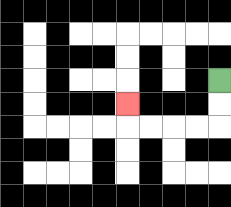{'start': '[9, 3]', 'end': '[5, 4]', 'path_directions': 'D,D,L,L,L,L,U', 'path_coordinates': '[[9, 3], [9, 4], [9, 5], [8, 5], [7, 5], [6, 5], [5, 5], [5, 4]]'}